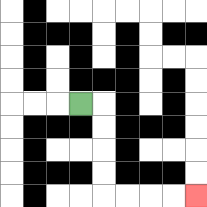{'start': '[3, 4]', 'end': '[8, 8]', 'path_directions': 'R,D,D,D,D,R,R,R,R', 'path_coordinates': '[[3, 4], [4, 4], [4, 5], [4, 6], [4, 7], [4, 8], [5, 8], [6, 8], [7, 8], [8, 8]]'}